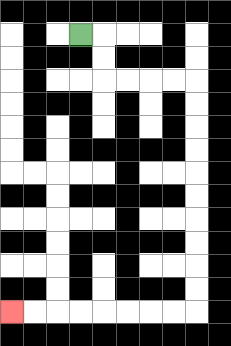{'start': '[3, 1]', 'end': '[0, 13]', 'path_directions': 'R,D,D,R,R,R,R,D,D,D,D,D,D,D,D,D,D,L,L,L,L,L,L,L,L', 'path_coordinates': '[[3, 1], [4, 1], [4, 2], [4, 3], [5, 3], [6, 3], [7, 3], [8, 3], [8, 4], [8, 5], [8, 6], [8, 7], [8, 8], [8, 9], [8, 10], [8, 11], [8, 12], [8, 13], [7, 13], [6, 13], [5, 13], [4, 13], [3, 13], [2, 13], [1, 13], [0, 13]]'}